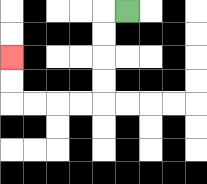{'start': '[5, 0]', 'end': '[0, 2]', 'path_directions': 'L,D,D,D,D,L,L,L,L,U,U', 'path_coordinates': '[[5, 0], [4, 0], [4, 1], [4, 2], [4, 3], [4, 4], [3, 4], [2, 4], [1, 4], [0, 4], [0, 3], [0, 2]]'}